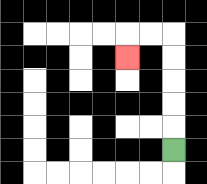{'start': '[7, 6]', 'end': '[5, 2]', 'path_directions': 'U,U,U,U,U,L,L,D', 'path_coordinates': '[[7, 6], [7, 5], [7, 4], [7, 3], [7, 2], [7, 1], [6, 1], [5, 1], [5, 2]]'}